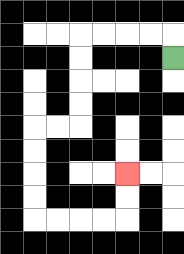{'start': '[7, 2]', 'end': '[5, 7]', 'path_directions': 'U,L,L,L,L,D,D,D,D,L,L,D,D,D,D,R,R,R,R,U,U', 'path_coordinates': '[[7, 2], [7, 1], [6, 1], [5, 1], [4, 1], [3, 1], [3, 2], [3, 3], [3, 4], [3, 5], [2, 5], [1, 5], [1, 6], [1, 7], [1, 8], [1, 9], [2, 9], [3, 9], [4, 9], [5, 9], [5, 8], [5, 7]]'}